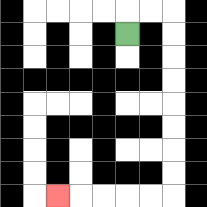{'start': '[5, 1]', 'end': '[2, 8]', 'path_directions': 'U,R,R,D,D,D,D,D,D,D,D,L,L,L,L,L', 'path_coordinates': '[[5, 1], [5, 0], [6, 0], [7, 0], [7, 1], [7, 2], [7, 3], [7, 4], [7, 5], [7, 6], [7, 7], [7, 8], [6, 8], [5, 8], [4, 8], [3, 8], [2, 8]]'}